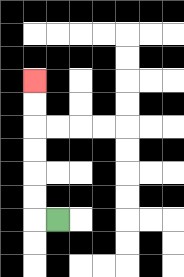{'start': '[2, 9]', 'end': '[1, 3]', 'path_directions': 'L,U,U,U,U,U,U', 'path_coordinates': '[[2, 9], [1, 9], [1, 8], [1, 7], [1, 6], [1, 5], [1, 4], [1, 3]]'}